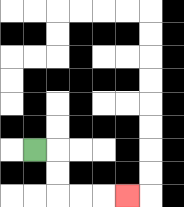{'start': '[1, 6]', 'end': '[5, 8]', 'path_directions': 'R,D,D,R,R,R', 'path_coordinates': '[[1, 6], [2, 6], [2, 7], [2, 8], [3, 8], [4, 8], [5, 8]]'}